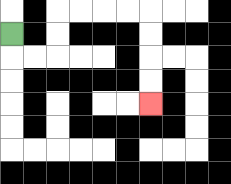{'start': '[0, 1]', 'end': '[6, 4]', 'path_directions': 'D,R,R,U,U,R,R,R,R,D,D,D,D', 'path_coordinates': '[[0, 1], [0, 2], [1, 2], [2, 2], [2, 1], [2, 0], [3, 0], [4, 0], [5, 0], [6, 0], [6, 1], [6, 2], [6, 3], [6, 4]]'}